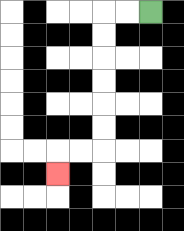{'start': '[6, 0]', 'end': '[2, 7]', 'path_directions': 'L,L,D,D,D,D,D,D,L,L,D', 'path_coordinates': '[[6, 0], [5, 0], [4, 0], [4, 1], [4, 2], [4, 3], [4, 4], [4, 5], [4, 6], [3, 6], [2, 6], [2, 7]]'}